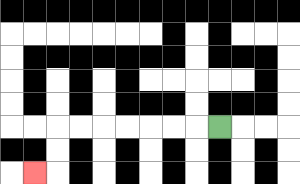{'start': '[9, 5]', 'end': '[1, 7]', 'path_directions': 'L,L,L,L,L,L,L,D,D,L', 'path_coordinates': '[[9, 5], [8, 5], [7, 5], [6, 5], [5, 5], [4, 5], [3, 5], [2, 5], [2, 6], [2, 7], [1, 7]]'}